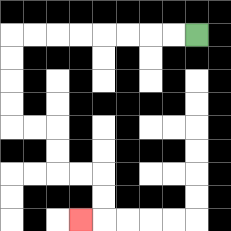{'start': '[8, 1]', 'end': '[3, 9]', 'path_directions': 'L,L,L,L,L,L,L,L,D,D,D,D,R,R,D,D,R,R,D,D,L', 'path_coordinates': '[[8, 1], [7, 1], [6, 1], [5, 1], [4, 1], [3, 1], [2, 1], [1, 1], [0, 1], [0, 2], [0, 3], [0, 4], [0, 5], [1, 5], [2, 5], [2, 6], [2, 7], [3, 7], [4, 7], [4, 8], [4, 9], [3, 9]]'}